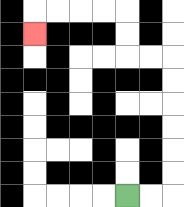{'start': '[5, 8]', 'end': '[1, 1]', 'path_directions': 'R,R,U,U,U,U,U,U,L,L,U,U,L,L,L,L,D', 'path_coordinates': '[[5, 8], [6, 8], [7, 8], [7, 7], [7, 6], [7, 5], [7, 4], [7, 3], [7, 2], [6, 2], [5, 2], [5, 1], [5, 0], [4, 0], [3, 0], [2, 0], [1, 0], [1, 1]]'}